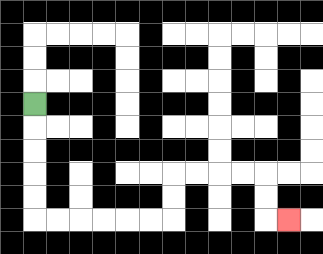{'start': '[1, 4]', 'end': '[12, 9]', 'path_directions': 'D,D,D,D,D,R,R,R,R,R,R,U,U,R,R,R,R,D,D,R', 'path_coordinates': '[[1, 4], [1, 5], [1, 6], [1, 7], [1, 8], [1, 9], [2, 9], [3, 9], [4, 9], [5, 9], [6, 9], [7, 9], [7, 8], [7, 7], [8, 7], [9, 7], [10, 7], [11, 7], [11, 8], [11, 9], [12, 9]]'}